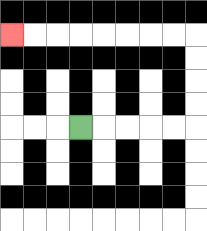{'start': '[3, 5]', 'end': '[0, 1]', 'path_directions': 'R,R,R,R,R,U,U,U,U,L,L,L,L,L,L,L,L', 'path_coordinates': '[[3, 5], [4, 5], [5, 5], [6, 5], [7, 5], [8, 5], [8, 4], [8, 3], [8, 2], [8, 1], [7, 1], [6, 1], [5, 1], [4, 1], [3, 1], [2, 1], [1, 1], [0, 1]]'}